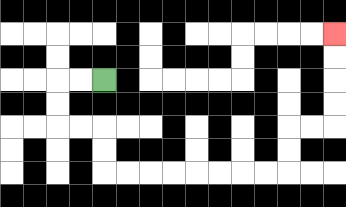{'start': '[4, 3]', 'end': '[14, 1]', 'path_directions': 'L,L,D,D,R,R,D,D,R,R,R,R,R,R,R,R,U,U,R,R,U,U,U,U', 'path_coordinates': '[[4, 3], [3, 3], [2, 3], [2, 4], [2, 5], [3, 5], [4, 5], [4, 6], [4, 7], [5, 7], [6, 7], [7, 7], [8, 7], [9, 7], [10, 7], [11, 7], [12, 7], [12, 6], [12, 5], [13, 5], [14, 5], [14, 4], [14, 3], [14, 2], [14, 1]]'}